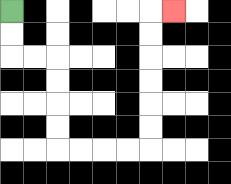{'start': '[0, 0]', 'end': '[7, 0]', 'path_directions': 'D,D,R,R,D,D,D,D,R,R,R,R,U,U,U,U,U,U,R', 'path_coordinates': '[[0, 0], [0, 1], [0, 2], [1, 2], [2, 2], [2, 3], [2, 4], [2, 5], [2, 6], [3, 6], [4, 6], [5, 6], [6, 6], [6, 5], [6, 4], [6, 3], [6, 2], [6, 1], [6, 0], [7, 0]]'}